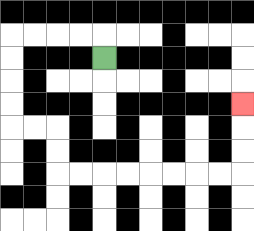{'start': '[4, 2]', 'end': '[10, 4]', 'path_directions': 'U,L,L,L,L,D,D,D,D,R,R,D,D,R,R,R,R,R,R,R,R,U,U,U', 'path_coordinates': '[[4, 2], [4, 1], [3, 1], [2, 1], [1, 1], [0, 1], [0, 2], [0, 3], [0, 4], [0, 5], [1, 5], [2, 5], [2, 6], [2, 7], [3, 7], [4, 7], [5, 7], [6, 7], [7, 7], [8, 7], [9, 7], [10, 7], [10, 6], [10, 5], [10, 4]]'}